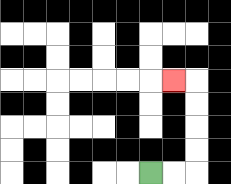{'start': '[6, 7]', 'end': '[7, 3]', 'path_directions': 'R,R,U,U,U,U,L', 'path_coordinates': '[[6, 7], [7, 7], [8, 7], [8, 6], [8, 5], [8, 4], [8, 3], [7, 3]]'}